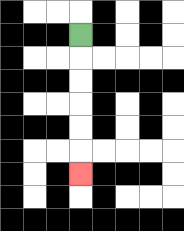{'start': '[3, 1]', 'end': '[3, 7]', 'path_directions': 'D,D,D,D,D,D', 'path_coordinates': '[[3, 1], [3, 2], [3, 3], [3, 4], [3, 5], [3, 6], [3, 7]]'}